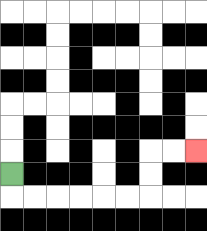{'start': '[0, 7]', 'end': '[8, 6]', 'path_directions': 'D,R,R,R,R,R,R,U,U,R,R', 'path_coordinates': '[[0, 7], [0, 8], [1, 8], [2, 8], [3, 8], [4, 8], [5, 8], [6, 8], [6, 7], [6, 6], [7, 6], [8, 6]]'}